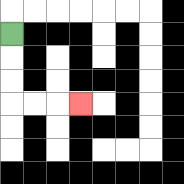{'start': '[0, 1]', 'end': '[3, 4]', 'path_directions': 'D,D,D,R,R,R', 'path_coordinates': '[[0, 1], [0, 2], [0, 3], [0, 4], [1, 4], [2, 4], [3, 4]]'}